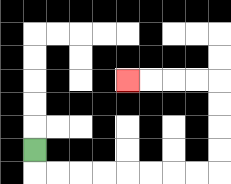{'start': '[1, 6]', 'end': '[5, 3]', 'path_directions': 'D,R,R,R,R,R,R,R,R,U,U,U,U,L,L,L,L', 'path_coordinates': '[[1, 6], [1, 7], [2, 7], [3, 7], [4, 7], [5, 7], [6, 7], [7, 7], [8, 7], [9, 7], [9, 6], [9, 5], [9, 4], [9, 3], [8, 3], [7, 3], [6, 3], [5, 3]]'}